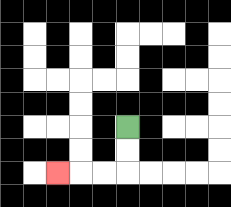{'start': '[5, 5]', 'end': '[2, 7]', 'path_directions': 'D,D,L,L,L', 'path_coordinates': '[[5, 5], [5, 6], [5, 7], [4, 7], [3, 7], [2, 7]]'}